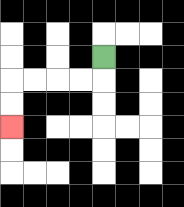{'start': '[4, 2]', 'end': '[0, 5]', 'path_directions': 'D,L,L,L,L,D,D', 'path_coordinates': '[[4, 2], [4, 3], [3, 3], [2, 3], [1, 3], [0, 3], [0, 4], [0, 5]]'}